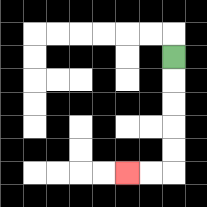{'start': '[7, 2]', 'end': '[5, 7]', 'path_directions': 'D,D,D,D,D,L,L', 'path_coordinates': '[[7, 2], [7, 3], [7, 4], [7, 5], [7, 6], [7, 7], [6, 7], [5, 7]]'}